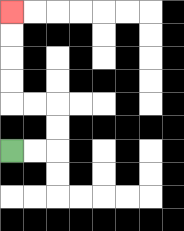{'start': '[0, 6]', 'end': '[0, 0]', 'path_directions': 'R,R,U,U,L,L,U,U,U,U', 'path_coordinates': '[[0, 6], [1, 6], [2, 6], [2, 5], [2, 4], [1, 4], [0, 4], [0, 3], [0, 2], [0, 1], [0, 0]]'}